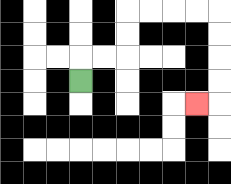{'start': '[3, 3]', 'end': '[8, 4]', 'path_directions': 'U,R,R,U,U,R,R,R,R,D,D,D,D,L', 'path_coordinates': '[[3, 3], [3, 2], [4, 2], [5, 2], [5, 1], [5, 0], [6, 0], [7, 0], [8, 0], [9, 0], [9, 1], [9, 2], [9, 3], [9, 4], [8, 4]]'}